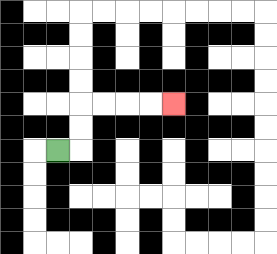{'start': '[2, 6]', 'end': '[7, 4]', 'path_directions': 'R,U,U,R,R,R,R', 'path_coordinates': '[[2, 6], [3, 6], [3, 5], [3, 4], [4, 4], [5, 4], [6, 4], [7, 4]]'}